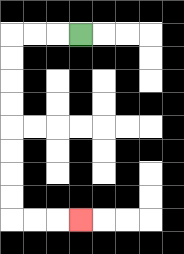{'start': '[3, 1]', 'end': '[3, 9]', 'path_directions': 'L,L,L,D,D,D,D,D,D,D,D,R,R,R', 'path_coordinates': '[[3, 1], [2, 1], [1, 1], [0, 1], [0, 2], [0, 3], [0, 4], [0, 5], [0, 6], [0, 7], [0, 8], [0, 9], [1, 9], [2, 9], [3, 9]]'}